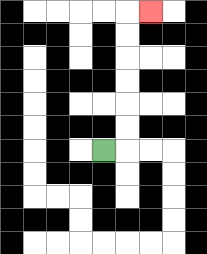{'start': '[4, 6]', 'end': '[6, 0]', 'path_directions': 'R,U,U,U,U,U,U,R', 'path_coordinates': '[[4, 6], [5, 6], [5, 5], [5, 4], [5, 3], [5, 2], [5, 1], [5, 0], [6, 0]]'}